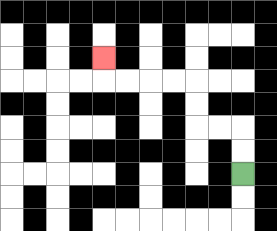{'start': '[10, 7]', 'end': '[4, 2]', 'path_directions': 'U,U,L,L,U,U,L,L,L,L,U', 'path_coordinates': '[[10, 7], [10, 6], [10, 5], [9, 5], [8, 5], [8, 4], [8, 3], [7, 3], [6, 3], [5, 3], [4, 3], [4, 2]]'}